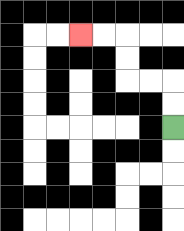{'start': '[7, 5]', 'end': '[3, 1]', 'path_directions': 'U,U,L,L,U,U,L,L', 'path_coordinates': '[[7, 5], [7, 4], [7, 3], [6, 3], [5, 3], [5, 2], [5, 1], [4, 1], [3, 1]]'}